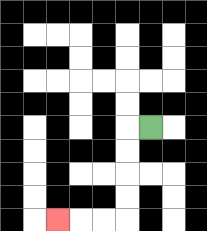{'start': '[6, 5]', 'end': '[2, 9]', 'path_directions': 'L,D,D,D,D,L,L,L', 'path_coordinates': '[[6, 5], [5, 5], [5, 6], [5, 7], [5, 8], [5, 9], [4, 9], [3, 9], [2, 9]]'}